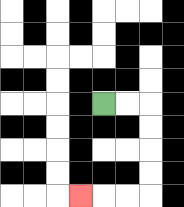{'start': '[4, 4]', 'end': '[3, 8]', 'path_directions': 'R,R,D,D,D,D,L,L,L', 'path_coordinates': '[[4, 4], [5, 4], [6, 4], [6, 5], [6, 6], [6, 7], [6, 8], [5, 8], [4, 8], [3, 8]]'}